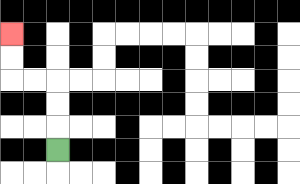{'start': '[2, 6]', 'end': '[0, 1]', 'path_directions': 'U,U,U,L,L,U,U', 'path_coordinates': '[[2, 6], [2, 5], [2, 4], [2, 3], [1, 3], [0, 3], [0, 2], [0, 1]]'}